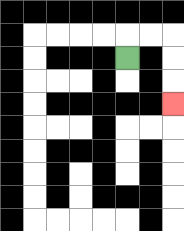{'start': '[5, 2]', 'end': '[7, 4]', 'path_directions': 'U,R,R,D,D,D', 'path_coordinates': '[[5, 2], [5, 1], [6, 1], [7, 1], [7, 2], [7, 3], [7, 4]]'}